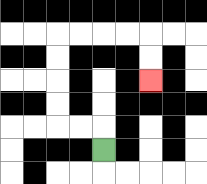{'start': '[4, 6]', 'end': '[6, 3]', 'path_directions': 'U,L,L,U,U,U,U,R,R,R,R,D,D', 'path_coordinates': '[[4, 6], [4, 5], [3, 5], [2, 5], [2, 4], [2, 3], [2, 2], [2, 1], [3, 1], [4, 1], [5, 1], [6, 1], [6, 2], [6, 3]]'}